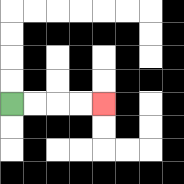{'start': '[0, 4]', 'end': '[4, 4]', 'path_directions': 'R,R,R,R', 'path_coordinates': '[[0, 4], [1, 4], [2, 4], [3, 4], [4, 4]]'}